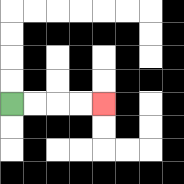{'start': '[0, 4]', 'end': '[4, 4]', 'path_directions': 'R,R,R,R', 'path_coordinates': '[[0, 4], [1, 4], [2, 4], [3, 4], [4, 4]]'}